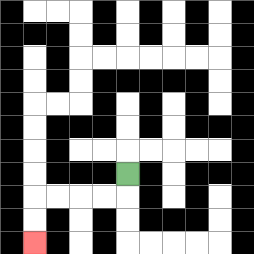{'start': '[5, 7]', 'end': '[1, 10]', 'path_directions': 'D,L,L,L,L,D,D', 'path_coordinates': '[[5, 7], [5, 8], [4, 8], [3, 8], [2, 8], [1, 8], [1, 9], [1, 10]]'}